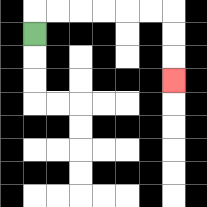{'start': '[1, 1]', 'end': '[7, 3]', 'path_directions': 'U,R,R,R,R,R,R,D,D,D', 'path_coordinates': '[[1, 1], [1, 0], [2, 0], [3, 0], [4, 0], [5, 0], [6, 0], [7, 0], [7, 1], [7, 2], [7, 3]]'}